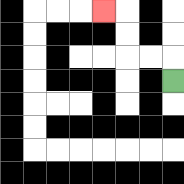{'start': '[7, 3]', 'end': '[4, 0]', 'path_directions': 'U,L,L,U,U,L', 'path_coordinates': '[[7, 3], [7, 2], [6, 2], [5, 2], [5, 1], [5, 0], [4, 0]]'}